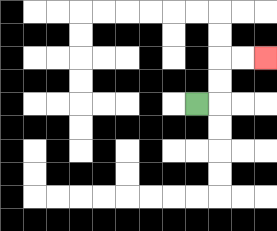{'start': '[8, 4]', 'end': '[11, 2]', 'path_directions': 'R,U,U,R,R', 'path_coordinates': '[[8, 4], [9, 4], [9, 3], [9, 2], [10, 2], [11, 2]]'}